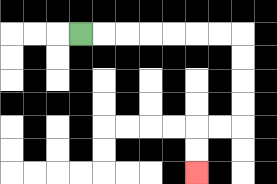{'start': '[3, 1]', 'end': '[8, 7]', 'path_directions': 'R,R,R,R,R,R,R,D,D,D,D,L,L,D,D', 'path_coordinates': '[[3, 1], [4, 1], [5, 1], [6, 1], [7, 1], [8, 1], [9, 1], [10, 1], [10, 2], [10, 3], [10, 4], [10, 5], [9, 5], [8, 5], [8, 6], [8, 7]]'}